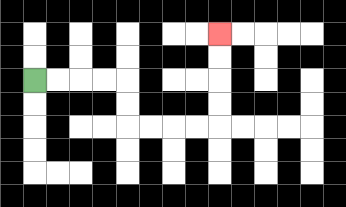{'start': '[1, 3]', 'end': '[9, 1]', 'path_directions': 'R,R,R,R,D,D,R,R,R,R,U,U,U,U', 'path_coordinates': '[[1, 3], [2, 3], [3, 3], [4, 3], [5, 3], [5, 4], [5, 5], [6, 5], [7, 5], [8, 5], [9, 5], [9, 4], [9, 3], [9, 2], [9, 1]]'}